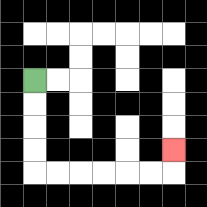{'start': '[1, 3]', 'end': '[7, 6]', 'path_directions': 'D,D,D,D,R,R,R,R,R,R,U', 'path_coordinates': '[[1, 3], [1, 4], [1, 5], [1, 6], [1, 7], [2, 7], [3, 7], [4, 7], [5, 7], [6, 7], [7, 7], [7, 6]]'}